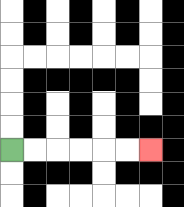{'start': '[0, 6]', 'end': '[6, 6]', 'path_directions': 'R,R,R,R,R,R', 'path_coordinates': '[[0, 6], [1, 6], [2, 6], [3, 6], [4, 6], [5, 6], [6, 6]]'}